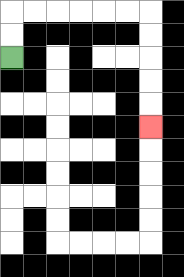{'start': '[0, 2]', 'end': '[6, 5]', 'path_directions': 'U,U,R,R,R,R,R,R,D,D,D,D,D', 'path_coordinates': '[[0, 2], [0, 1], [0, 0], [1, 0], [2, 0], [3, 0], [4, 0], [5, 0], [6, 0], [6, 1], [6, 2], [6, 3], [6, 4], [6, 5]]'}